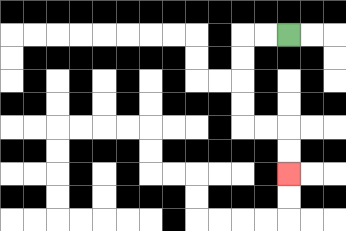{'start': '[12, 1]', 'end': '[12, 7]', 'path_directions': 'L,L,D,D,D,D,R,R,D,D', 'path_coordinates': '[[12, 1], [11, 1], [10, 1], [10, 2], [10, 3], [10, 4], [10, 5], [11, 5], [12, 5], [12, 6], [12, 7]]'}